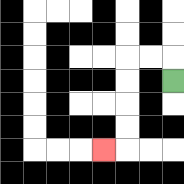{'start': '[7, 3]', 'end': '[4, 6]', 'path_directions': 'U,L,L,D,D,D,D,L', 'path_coordinates': '[[7, 3], [7, 2], [6, 2], [5, 2], [5, 3], [5, 4], [5, 5], [5, 6], [4, 6]]'}